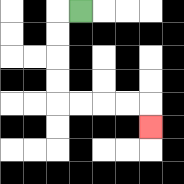{'start': '[3, 0]', 'end': '[6, 5]', 'path_directions': 'L,D,D,D,D,R,R,R,R,D', 'path_coordinates': '[[3, 0], [2, 0], [2, 1], [2, 2], [2, 3], [2, 4], [3, 4], [4, 4], [5, 4], [6, 4], [6, 5]]'}